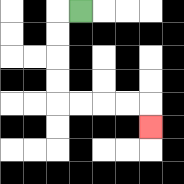{'start': '[3, 0]', 'end': '[6, 5]', 'path_directions': 'L,D,D,D,D,R,R,R,R,D', 'path_coordinates': '[[3, 0], [2, 0], [2, 1], [2, 2], [2, 3], [2, 4], [3, 4], [4, 4], [5, 4], [6, 4], [6, 5]]'}